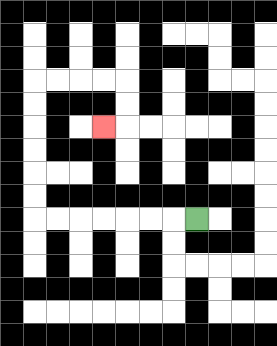{'start': '[8, 9]', 'end': '[4, 5]', 'path_directions': 'L,L,L,L,L,L,L,U,U,U,U,U,U,R,R,R,R,D,D,L', 'path_coordinates': '[[8, 9], [7, 9], [6, 9], [5, 9], [4, 9], [3, 9], [2, 9], [1, 9], [1, 8], [1, 7], [1, 6], [1, 5], [1, 4], [1, 3], [2, 3], [3, 3], [4, 3], [5, 3], [5, 4], [5, 5], [4, 5]]'}